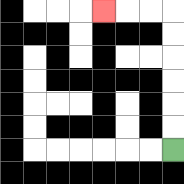{'start': '[7, 6]', 'end': '[4, 0]', 'path_directions': 'U,U,U,U,U,U,L,L,L', 'path_coordinates': '[[7, 6], [7, 5], [7, 4], [7, 3], [7, 2], [7, 1], [7, 0], [6, 0], [5, 0], [4, 0]]'}